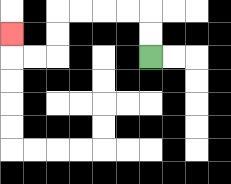{'start': '[6, 2]', 'end': '[0, 1]', 'path_directions': 'U,U,L,L,L,L,D,D,L,L,U', 'path_coordinates': '[[6, 2], [6, 1], [6, 0], [5, 0], [4, 0], [3, 0], [2, 0], [2, 1], [2, 2], [1, 2], [0, 2], [0, 1]]'}